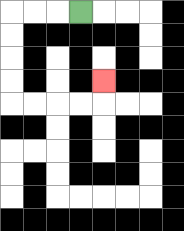{'start': '[3, 0]', 'end': '[4, 3]', 'path_directions': 'L,L,L,D,D,D,D,R,R,R,R,U', 'path_coordinates': '[[3, 0], [2, 0], [1, 0], [0, 0], [0, 1], [0, 2], [0, 3], [0, 4], [1, 4], [2, 4], [3, 4], [4, 4], [4, 3]]'}